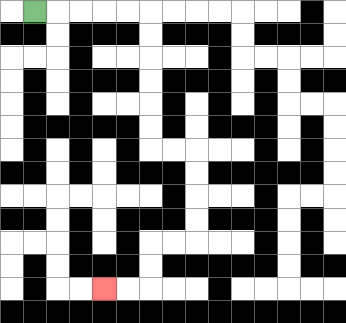{'start': '[1, 0]', 'end': '[4, 12]', 'path_directions': 'R,R,R,R,R,D,D,D,D,D,D,R,R,D,D,D,D,L,L,D,D,L,L', 'path_coordinates': '[[1, 0], [2, 0], [3, 0], [4, 0], [5, 0], [6, 0], [6, 1], [6, 2], [6, 3], [6, 4], [6, 5], [6, 6], [7, 6], [8, 6], [8, 7], [8, 8], [8, 9], [8, 10], [7, 10], [6, 10], [6, 11], [6, 12], [5, 12], [4, 12]]'}